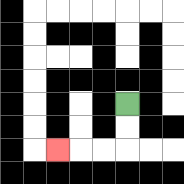{'start': '[5, 4]', 'end': '[2, 6]', 'path_directions': 'D,D,L,L,L', 'path_coordinates': '[[5, 4], [5, 5], [5, 6], [4, 6], [3, 6], [2, 6]]'}